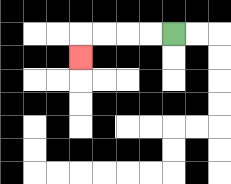{'start': '[7, 1]', 'end': '[3, 2]', 'path_directions': 'L,L,L,L,D', 'path_coordinates': '[[7, 1], [6, 1], [5, 1], [4, 1], [3, 1], [3, 2]]'}